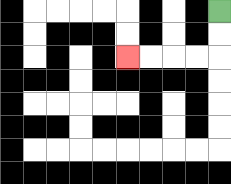{'start': '[9, 0]', 'end': '[5, 2]', 'path_directions': 'D,D,L,L,L,L', 'path_coordinates': '[[9, 0], [9, 1], [9, 2], [8, 2], [7, 2], [6, 2], [5, 2]]'}